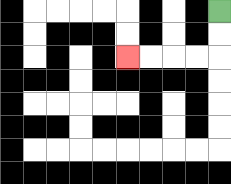{'start': '[9, 0]', 'end': '[5, 2]', 'path_directions': 'D,D,L,L,L,L', 'path_coordinates': '[[9, 0], [9, 1], [9, 2], [8, 2], [7, 2], [6, 2], [5, 2]]'}